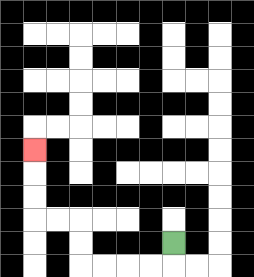{'start': '[7, 10]', 'end': '[1, 6]', 'path_directions': 'D,L,L,L,L,U,U,L,L,U,U,U', 'path_coordinates': '[[7, 10], [7, 11], [6, 11], [5, 11], [4, 11], [3, 11], [3, 10], [3, 9], [2, 9], [1, 9], [1, 8], [1, 7], [1, 6]]'}